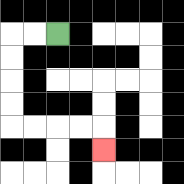{'start': '[2, 1]', 'end': '[4, 6]', 'path_directions': 'L,L,D,D,D,D,R,R,R,R,D', 'path_coordinates': '[[2, 1], [1, 1], [0, 1], [0, 2], [0, 3], [0, 4], [0, 5], [1, 5], [2, 5], [3, 5], [4, 5], [4, 6]]'}